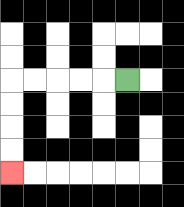{'start': '[5, 3]', 'end': '[0, 7]', 'path_directions': 'L,L,L,L,L,D,D,D,D', 'path_coordinates': '[[5, 3], [4, 3], [3, 3], [2, 3], [1, 3], [0, 3], [0, 4], [0, 5], [0, 6], [0, 7]]'}